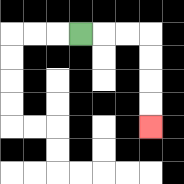{'start': '[3, 1]', 'end': '[6, 5]', 'path_directions': 'R,R,R,D,D,D,D', 'path_coordinates': '[[3, 1], [4, 1], [5, 1], [6, 1], [6, 2], [6, 3], [6, 4], [6, 5]]'}